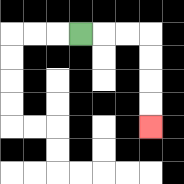{'start': '[3, 1]', 'end': '[6, 5]', 'path_directions': 'R,R,R,D,D,D,D', 'path_coordinates': '[[3, 1], [4, 1], [5, 1], [6, 1], [6, 2], [6, 3], [6, 4], [6, 5]]'}